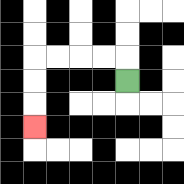{'start': '[5, 3]', 'end': '[1, 5]', 'path_directions': 'U,L,L,L,L,D,D,D', 'path_coordinates': '[[5, 3], [5, 2], [4, 2], [3, 2], [2, 2], [1, 2], [1, 3], [1, 4], [1, 5]]'}